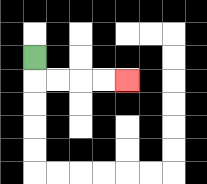{'start': '[1, 2]', 'end': '[5, 3]', 'path_directions': 'D,R,R,R,R', 'path_coordinates': '[[1, 2], [1, 3], [2, 3], [3, 3], [4, 3], [5, 3]]'}